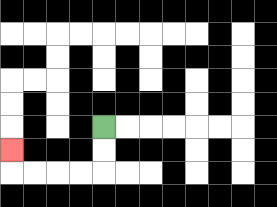{'start': '[4, 5]', 'end': '[0, 6]', 'path_directions': 'D,D,L,L,L,L,U', 'path_coordinates': '[[4, 5], [4, 6], [4, 7], [3, 7], [2, 7], [1, 7], [0, 7], [0, 6]]'}